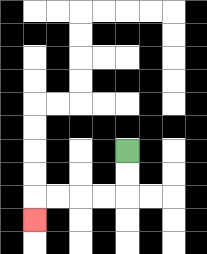{'start': '[5, 6]', 'end': '[1, 9]', 'path_directions': 'D,D,L,L,L,L,D', 'path_coordinates': '[[5, 6], [5, 7], [5, 8], [4, 8], [3, 8], [2, 8], [1, 8], [1, 9]]'}